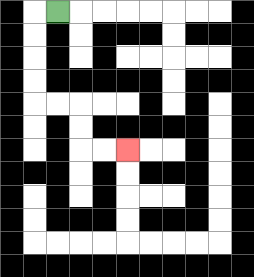{'start': '[2, 0]', 'end': '[5, 6]', 'path_directions': 'L,D,D,D,D,R,R,D,D,R,R', 'path_coordinates': '[[2, 0], [1, 0], [1, 1], [1, 2], [1, 3], [1, 4], [2, 4], [3, 4], [3, 5], [3, 6], [4, 6], [5, 6]]'}